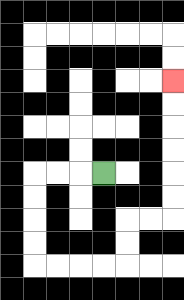{'start': '[4, 7]', 'end': '[7, 3]', 'path_directions': 'L,L,L,D,D,D,D,R,R,R,R,U,U,R,R,U,U,U,U,U,U', 'path_coordinates': '[[4, 7], [3, 7], [2, 7], [1, 7], [1, 8], [1, 9], [1, 10], [1, 11], [2, 11], [3, 11], [4, 11], [5, 11], [5, 10], [5, 9], [6, 9], [7, 9], [7, 8], [7, 7], [7, 6], [7, 5], [7, 4], [7, 3]]'}